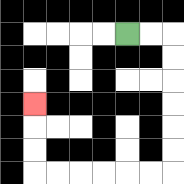{'start': '[5, 1]', 'end': '[1, 4]', 'path_directions': 'R,R,D,D,D,D,D,D,L,L,L,L,L,L,U,U,U', 'path_coordinates': '[[5, 1], [6, 1], [7, 1], [7, 2], [7, 3], [7, 4], [7, 5], [7, 6], [7, 7], [6, 7], [5, 7], [4, 7], [3, 7], [2, 7], [1, 7], [1, 6], [1, 5], [1, 4]]'}